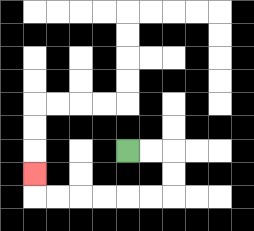{'start': '[5, 6]', 'end': '[1, 7]', 'path_directions': 'R,R,D,D,L,L,L,L,L,L,U', 'path_coordinates': '[[5, 6], [6, 6], [7, 6], [7, 7], [7, 8], [6, 8], [5, 8], [4, 8], [3, 8], [2, 8], [1, 8], [1, 7]]'}